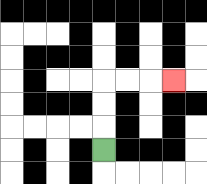{'start': '[4, 6]', 'end': '[7, 3]', 'path_directions': 'U,U,U,R,R,R', 'path_coordinates': '[[4, 6], [4, 5], [4, 4], [4, 3], [5, 3], [6, 3], [7, 3]]'}